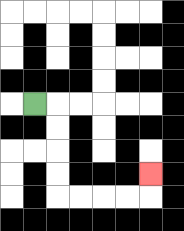{'start': '[1, 4]', 'end': '[6, 7]', 'path_directions': 'R,D,D,D,D,R,R,R,R,U', 'path_coordinates': '[[1, 4], [2, 4], [2, 5], [2, 6], [2, 7], [2, 8], [3, 8], [4, 8], [5, 8], [6, 8], [6, 7]]'}